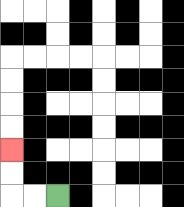{'start': '[2, 8]', 'end': '[0, 6]', 'path_directions': 'L,L,U,U', 'path_coordinates': '[[2, 8], [1, 8], [0, 8], [0, 7], [0, 6]]'}